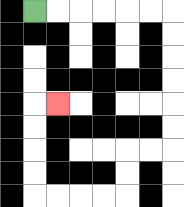{'start': '[1, 0]', 'end': '[2, 4]', 'path_directions': 'R,R,R,R,R,R,D,D,D,D,D,D,L,L,D,D,L,L,L,L,U,U,U,U,R', 'path_coordinates': '[[1, 0], [2, 0], [3, 0], [4, 0], [5, 0], [6, 0], [7, 0], [7, 1], [7, 2], [7, 3], [7, 4], [7, 5], [7, 6], [6, 6], [5, 6], [5, 7], [5, 8], [4, 8], [3, 8], [2, 8], [1, 8], [1, 7], [1, 6], [1, 5], [1, 4], [2, 4]]'}